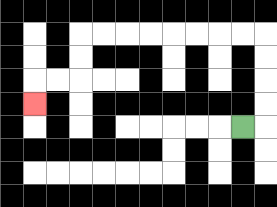{'start': '[10, 5]', 'end': '[1, 4]', 'path_directions': 'R,U,U,U,U,L,L,L,L,L,L,L,L,D,D,L,L,D', 'path_coordinates': '[[10, 5], [11, 5], [11, 4], [11, 3], [11, 2], [11, 1], [10, 1], [9, 1], [8, 1], [7, 1], [6, 1], [5, 1], [4, 1], [3, 1], [3, 2], [3, 3], [2, 3], [1, 3], [1, 4]]'}